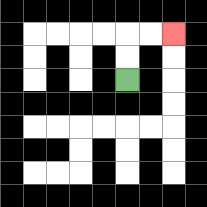{'start': '[5, 3]', 'end': '[7, 1]', 'path_directions': 'U,U,R,R', 'path_coordinates': '[[5, 3], [5, 2], [5, 1], [6, 1], [7, 1]]'}